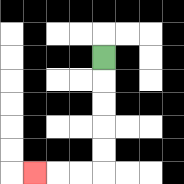{'start': '[4, 2]', 'end': '[1, 7]', 'path_directions': 'D,D,D,D,D,L,L,L', 'path_coordinates': '[[4, 2], [4, 3], [4, 4], [4, 5], [4, 6], [4, 7], [3, 7], [2, 7], [1, 7]]'}